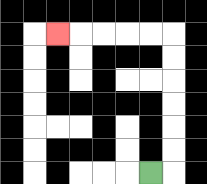{'start': '[6, 7]', 'end': '[2, 1]', 'path_directions': 'R,U,U,U,U,U,U,L,L,L,L,L', 'path_coordinates': '[[6, 7], [7, 7], [7, 6], [7, 5], [7, 4], [7, 3], [7, 2], [7, 1], [6, 1], [5, 1], [4, 1], [3, 1], [2, 1]]'}